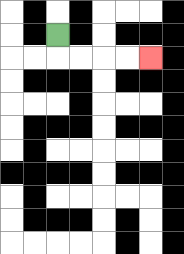{'start': '[2, 1]', 'end': '[6, 2]', 'path_directions': 'D,R,R,R,R', 'path_coordinates': '[[2, 1], [2, 2], [3, 2], [4, 2], [5, 2], [6, 2]]'}